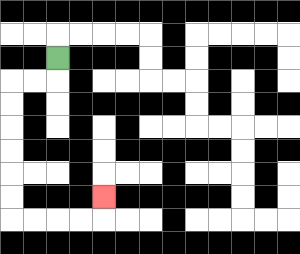{'start': '[2, 2]', 'end': '[4, 8]', 'path_directions': 'D,L,L,D,D,D,D,D,D,R,R,R,R,U', 'path_coordinates': '[[2, 2], [2, 3], [1, 3], [0, 3], [0, 4], [0, 5], [0, 6], [0, 7], [0, 8], [0, 9], [1, 9], [2, 9], [3, 9], [4, 9], [4, 8]]'}